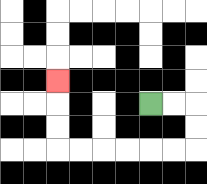{'start': '[6, 4]', 'end': '[2, 3]', 'path_directions': 'R,R,D,D,L,L,L,L,L,L,U,U,U', 'path_coordinates': '[[6, 4], [7, 4], [8, 4], [8, 5], [8, 6], [7, 6], [6, 6], [5, 6], [4, 6], [3, 6], [2, 6], [2, 5], [2, 4], [2, 3]]'}